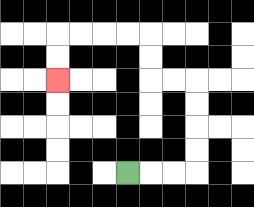{'start': '[5, 7]', 'end': '[2, 3]', 'path_directions': 'R,R,R,U,U,U,U,L,L,U,U,L,L,L,L,D,D', 'path_coordinates': '[[5, 7], [6, 7], [7, 7], [8, 7], [8, 6], [8, 5], [8, 4], [8, 3], [7, 3], [6, 3], [6, 2], [6, 1], [5, 1], [4, 1], [3, 1], [2, 1], [2, 2], [2, 3]]'}